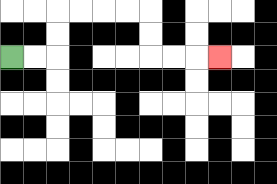{'start': '[0, 2]', 'end': '[9, 2]', 'path_directions': 'R,R,U,U,R,R,R,R,D,D,R,R,R', 'path_coordinates': '[[0, 2], [1, 2], [2, 2], [2, 1], [2, 0], [3, 0], [4, 0], [5, 0], [6, 0], [6, 1], [6, 2], [7, 2], [8, 2], [9, 2]]'}